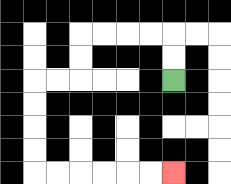{'start': '[7, 3]', 'end': '[7, 7]', 'path_directions': 'U,U,L,L,L,L,D,D,L,L,D,D,D,D,R,R,R,R,R,R', 'path_coordinates': '[[7, 3], [7, 2], [7, 1], [6, 1], [5, 1], [4, 1], [3, 1], [3, 2], [3, 3], [2, 3], [1, 3], [1, 4], [1, 5], [1, 6], [1, 7], [2, 7], [3, 7], [4, 7], [5, 7], [6, 7], [7, 7]]'}